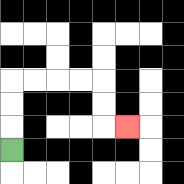{'start': '[0, 6]', 'end': '[5, 5]', 'path_directions': 'U,U,U,R,R,R,R,D,D,R', 'path_coordinates': '[[0, 6], [0, 5], [0, 4], [0, 3], [1, 3], [2, 3], [3, 3], [4, 3], [4, 4], [4, 5], [5, 5]]'}